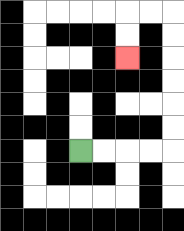{'start': '[3, 6]', 'end': '[5, 2]', 'path_directions': 'R,R,R,R,U,U,U,U,U,U,L,L,D,D', 'path_coordinates': '[[3, 6], [4, 6], [5, 6], [6, 6], [7, 6], [7, 5], [7, 4], [7, 3], [7, 2], [7, 1], [7, 0], [6, 0], [5, 0], [5, 1], [5, 2]]'}